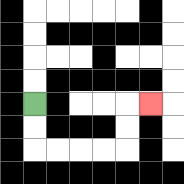{'start': '[1, 4]', 'end': '[6, 4]', 'path_directions': 'D,D,R,R,R,R,U,U,R', 'path_coordinates': '[[1, 4], [1, 5], [1, 6], [2, 6], [3, 6], [4, 6], [5, 6], [5, 5], [5, 4], [6, 4]]'}